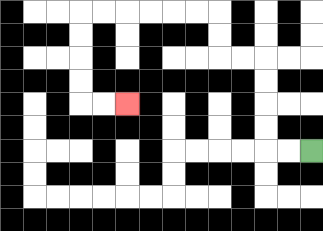{'start': '[13, 6]', 'end': '[5, 4]', 'path_directions': 'L,L,U,U,U,U,L,L,U,U,L,L,L,L,L,L,D,D,D,D,R,R', 'path_coordinates': '[[13, 6], [12, 6], [11, 6], [11, 5], [11, 4], [11, 3], [11, 2], [10, 2], [9, 2], [9, 1], [9, 0], [8, 0], [7, 0], [6, 0], [5, 0], [4, 0], [3, 0], [3, 1], [3, 2], [3, 3], [3, 4], [4, 4], [5, 4]]'}